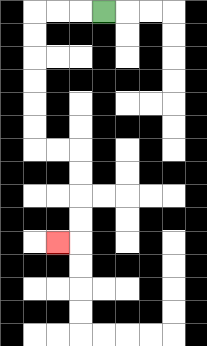{'start': '[4, 0]', 'end': '[2, 10]', 'path_directions': 'L,L,L,D,D,D,D,D,D,R,R,D,D,D,D,L', 'path_coordinates': '[[4, 0], [3, 0], [2, 0], [1, 0], [1, 1], [1, 2], [1, 3], [1, 4], [1, 5], [1, 6], [2, 6], [3, 6], [3, 7], [3, 8], [3, 9], [3, 10], [2, 10]]'}